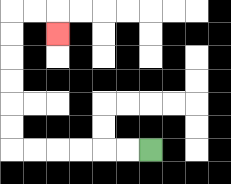{'start': '[6, 6]', 'end': '[2, 1]', 'path_directions': 'L,L,L,L,L,L,U,U,U,U,U,U,R,R,D', 'path_coordinates': '[[6, 6], [5, 6], [4, 6], [3, 6], [2, 6], [1, 6], [0, 6], [0, 5], [0, 4], [0, 3], [0, 2], [0, 1], [0, 0], [1, 0], [2, 0], [2, 1]]'}